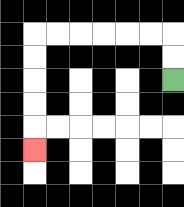{'start': '[7, 3]', 'end': '[1, 6]', 'path_directions': 'U,U,L,L,L,L,L,L,D,D,D,D,D', 'path_coordinates': '[[7, 3], [7, 2], [7, 1], [6, 1], [5, 1], [4, 1], [3, 1], [2, 1], [1, 1], [1, 2], [1, 3], [1, 4], [1, 5], [1, 6]]'}